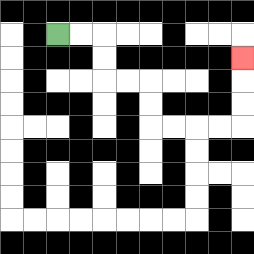{'start': '[2, 1]', 'end': '[10, 2]', 'path_directions': 'R,R,D,D,R,R,D,D,R,R,R,R,U,U,U', 'path_coordinates': '[[2, 1], [3, 1], [4, 1], [4, 2], [4, 3], [5, 3], [6, 3], [6, 4], [6, 5], [7, 5], [8, 5], [9, 5], [10, 5], [10, 4], [10, 3], [10, 2]]'}